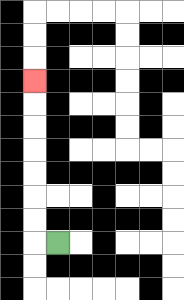{'start': '[2, 10]', 'end': '[1, 3]', 'path_directions': 'L,U,U,U,U,U,U,U', 'path_coordinates': '[[2, 10], [1, 10], [1, 9], [1, 8], [1, 7], [1, 6], [1, 5], [1, 4], [1, 3]]'}